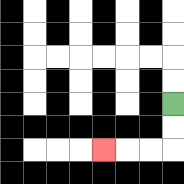{'start': '[7, 4]', 'end': '[4, 6]', 'path_directions': 'D,D,L,L,L', 'path_coordinates': '[[7, 4], [7, 5], [7, 6], [6, 6], [5, 6], [4, 6]]'}